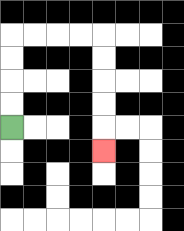{'start': '[0, 5]', 'end': '[4, 6]', 'path_directions': 'U,U,U,U,R,R,R,R,D,D,D,D,D', 'path_coordinates': '[[0, 5], [0, 4], [0, 3], [0, 2], [0, 1], [1, 1], [2, 1], [3, 1], [4, 1], [4, 2], [4, 3], [4, 4], [4, 5], [4, 6]]'}